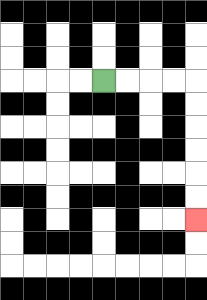{'start': '[4, 3]', 'end': '[8, 9]', 'path_directions': 'R,R,R,R,D,D,D,D,D,D', 'path_coordinates': '[[4, 3], [5, 3], [6, 3], [7, 3], [8, 3], [8, 4], [8, 5], [8, 6], [8, 7], [8, 8], [8, 9]]'}